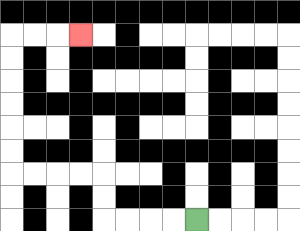{'start': '[8, 9]', 'end': '[3, 1]', 'path_directions': 'L,L,L,L,U,U,L,L,L,L,U,U,U,U,U,U,R,R,R', 'path_coordinates': '[[8, 9], [7, 9], [6, 9], [5, 9], [4, 9], [4, 8], [4, 7], [3, 7], [2, 7], [1, 7], [0, 7], [0, 6], [0, 5], [0, 4], [0, 3], [0, 2], [0, 1], [1, 1], [2, 1], [3, 1]]'}